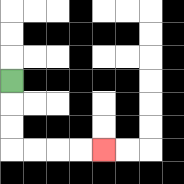{'start': '[0, 3]', 'end': '[4, 6]', 'path_directions': 'D,D,D,R,R,R,R', 'path_coordinates': '[[0, 3], [0, 4], [0, 5], [0, 6], [1, 6], [2, 6], [3, 6], [4, 6]]'}